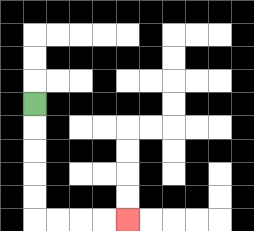{'start': '[1, 4]', 'end': '[5, 9]', 'path_directions': 'D,D,D,D,D,R,R,R,R', 'path_coordinates': '[[1, 4], [1, 5], [1, 6], [1, 7], [1, 8], [1, 9], [2, 9], [3, 9], [4, 9], [5, 9]]'}